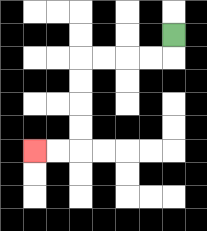{'start': '[7, 1]', 'end': '[1, 6]', 'path_directions': 'D,L,L,L,L,D,D,D,D,L,L', 'path_coordinates': '[[7, 1], [7, 2], [6, 2], [5, 2], [4, 2], [3, 2], [3, 3], [3, 4], [3, 5], [3, 6], [2, 6], [1, 6]]'}